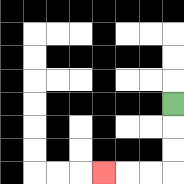{'start': '[7, 4]', 'end': '[4, 7]', 'path_directions': 'D,D,D,L,L,L', 'path_coordinates': '[[7, 4], [7, 5], [7, 6], [7, 7], [6, 7], [5, 7], [4, 7]]'}